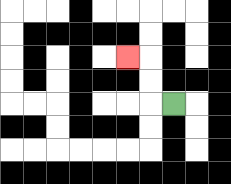{'start': '[7, 4]', 'end': '[5, 2]', 'path_directions': 'L,U,U,L', 'path_coordinates': '[[7, 4], [6, 4], [6, 3], [6, 2], [5, 2]]'}